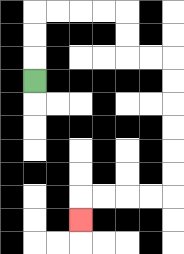{'start': '[1, 3]', 'end': '[3, 9]', 'path_directions': 'U,U,U,R,R,R,R,D,D,R,R,D,D,D,D,D,D,L,L,L,L,D', 'path_coordinates': '[[1, 3], [1, 2], [1, 1], [1, 0], [2, 0], [3, 0], [4, 0], [5, 0], [5, 1], [5, 2], [6, 2], [7, 2], [7, 3], [7, 4], [7, 5], [7, 6], [7, 7], [7, 8], [6, 8], [5, 8], [4, 8], [3, 8], [3, 9]]'}